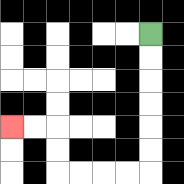{'start': '[6, 1]', 'end': '[0, 5]', 'path_directions': 'D,D,D,D,D,D,L,L,L,L,U,U,L,L', 'path_coordinates': '[[6, 1], [6, 2], [6, 3], [6, 4], [6, 5], [6, 6], [6, 7], [5, 7], [4, 7], [3, 7], [2, 7], [2, 6], [2, 5], [1, 5], [0, 5]]'}